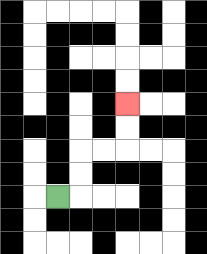{'start': '[2, 8]', 'end': '[5, 4]', 'path_directions': 'R,U,U,R,R,U,U', 'path_coordinates': '[[2, 8], [3, 8], [3, 7], [3, 6], [4, 6], [5, 6], [5, 5], [5, 4]]'}